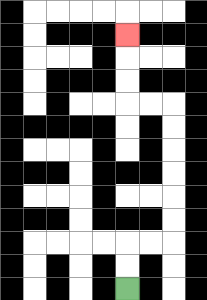{'start': '[5, 12]', 'end': '[5, 1]', 'path_directions': 'U,U,R,R,U,U,U,U,U,U,L,L,U,U,U', 'path_coordinates': '[[5, 12], [5, 11], [5, 10], [6, 10], [7, 10], [7, 9], [7, 8], [7, 7], [7, 6], [7, 5], [7, 4], [6, 4], [5, 4], [5, 3], [5, 2], [5, 1]]'}